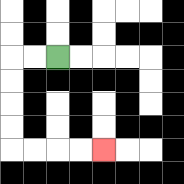{'start': '[2, 2]', 'end': '[4, 6]', 'path_directions': 'L,L,D,D,D,D,R,R,R,R', 'path_coordinates': '[[2, 2], [1, 2], [0, 2], [0, 3], [0, 4], [0, 5], [0, 6], [1, 6], [2, 6], [3, 6], [4, 6]]'}